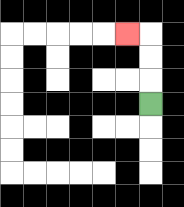{'start': '[6, 4]', 'end': '[5, 1]', 'path_directions': 'U,U,U,L', 'path_coordinates': '[[6, 4], [6, 3], [6, 2], [6, 1], [5, 1]]'}